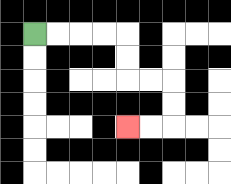{'start': '[1, 1]', 'end': '[5, 5]', 'path_directions': 'R,R,R,R,D,D,R,R,D,D,L,L', 'path_coordinates': '[[1, 1], [2, 1], [3, 1], [4, 1], [5, 1], [5, 2], [5, 3], [6, 3], [7, 3], [7, 4], [7, 5], [6, 5], [5, 5]]'}